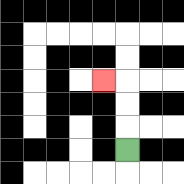{'start': '[5, 6]', 'end': '[4, 3]', 'path_directions': 'U,U,U,L', 'path_coordinates': '[[5, 6], [5, 5], [5, 4], [5, 3], [4, 3]]'}